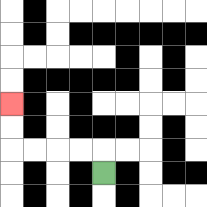{'start': '[4, 7]', 'end': '[0, 4]', 'path_directions': 'U,L,L,L,L,U,U', 'path_coordinates': '[[4, 7], [4, 6], [3, 6], [2, 6], [1, 6], [0, 6], [0, 5], [0, 4]]'}